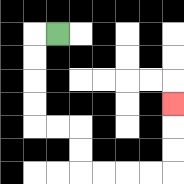{'start': '[2, 1]', 'end': '[7, 4]', 'path_directions': 'L,D,D,D,D,R,R,D,D,R,R,R,R,U,U,U', 'path_coordinates': '[[2, 1], [1, 1], [1, 2], [1, 3], [1, 4], [1, 5], [2, 5], [3, 5], [3, 6], [3, 7], [4, 7], [5, 7], [6, 7], [7, 7], [7, 6], [7, 5], [7, 4]]'}